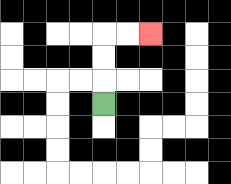{'start': '[4, 4]', 'end': '[6, 1]', 'path_directions': 'U,U,U,R,R', 'path_coordinates': '[[4, 4], [4, 3], [4, 2], [4, 1], [5, 1], [6, 1]]'}